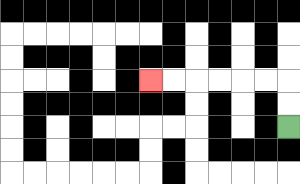{'start': '[12, 5]', 'end': '[6, 3]', 'path_directions': 'U,U,L,L,L,L,L,L', 'path_coordinates': '[[12, 5], [12, 4], [12, 3], [11, 3], [10, 3], [9, 3], [8, 3], [7, 3], [6, 3]]'}